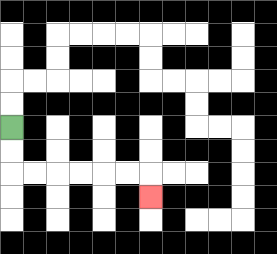{'start': '[0, 5]', 'end': '[6, 8]', 'path_directions': 'D,D,R,R,R,R,R,R,D', 'path_coordinates': '[[0, 5], [0, 6], [0, 7], [1, 7], [2, 7], [3, 7], [4, 7], [5, 7], [6, 7], [6, 8]]'}